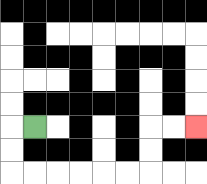{'start': '[1, 5]', 'end': '[8, 5]', 'path_directions': 'L,D,D,R,R,R,R,R,R,U,U,R,R', 'path_coordinates': '[[1, 5], [0, 5], [0, 6], [0, 7], [1, 7], [2, 7], [3, 7], [4, 7], [5, 7], [6, 7], [6, 6], [6, 5], [7, 5], [8, 5]]'}